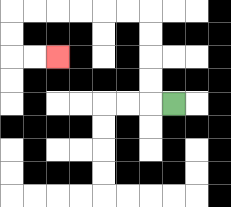{'start': '[7, 4]', 'end': '[2, 2]', 'path_directions': 'L,U,U,U,U,L,L,L,L,L,L,D,D,R,R', 'path_coordinates': '[[7, 4], [6, 4], [6, 3], [6, 2], [6, 1], [6, 0], [5, 0], [4, 0], [3, 0], [2, 0], [1, 0], [0, 0], [0, 1], [0, 2], [1, 2], [2, 2]]'}